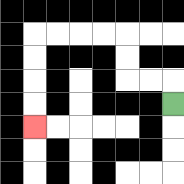{'start': '[7, 4]', 'end': '[1, 5]', 'path_directions': 'U,L,L,U,U,L,L,L,L,D,D,D,D', 'path_coordinates': '[[7, 4], [7, 3], [6, 3], [5, 3], [5, 2], [5, 1], [4, 1], [3, 1], [2, 1], [1, 1], [1, 2], [1, 3], [1, 4], [1, 5]]'}